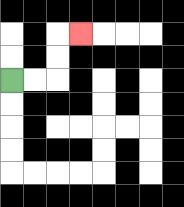{'start': '[0, 3]', 'end': '[3, 1]', 'path_directions': 'R,R,U,U,R', 'path_coordinates': '[[0, 3], [1, 3], [2, 3], [2, 2], [2, 1], [3, 1]]'}